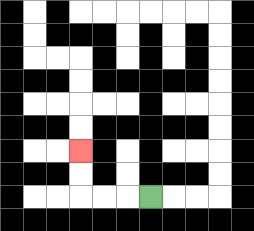{'start': '[6, 8]', 'end': '[3, 6]', 'path_directions': 'L,L,L,U,U', 'path_coordinates': '[[6, 8], [5, 8], [4, 8], [3, 8], [3, 7], [3, 6]]'}